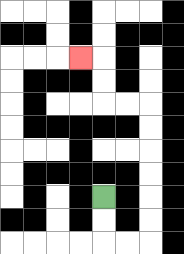{'start': '[4, 8]', 'end': '[3, 2]', 'path_directions': 'D,D,R,R,U,U,U,U,U,U,L,L,U,U,L', 'path_coordinates': '[[4, 8], [4, 9], [4, 10], [5, 10], [6, 10], [6, 9], [6, 8], [6, 7], [6, 6], [6, 5], [6, 4], [5, 4], [4, 4], [4, 3], [4, 2], [3, 2]]'}